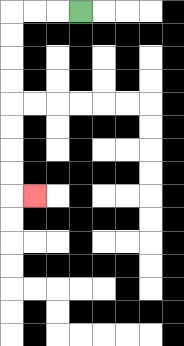{'start': '[3, 0]', 'end': '[1, 8]', 'path_directions': 'L,L,L,D,D,D,D,D,D,D,D,R', 'path_coordinates': '[[3, 0], [2, 0], [1, 0], [0, 0], [0, 1], [0, 2], [0, 3], [0, 4], [0, 5], [0, 6], [0, 7], [0, 8], [1, 8]]'}